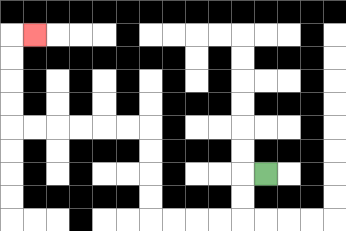{'start': '[11, 7]', 'end': '[1, 1]', 'path_directions': 'L,D,D,L,L,L,L,U,U,U,U,L,L,L,L,L,L,U,U,U,U,R', 'path_coordinates': '[[11, 7], [10, 7], [10, 8], [10, 9], [9, 9], [8, 9], [7, 9], [6, 9], [6, 8], [6, 7], [6, 6], [6, 5], [5, 5], [4, 5], [3, 5], [2, 5], [1, 5], [0, 5], [0, 4], [0, 3], [0, 2], [0, 1], [1, 1]]'}